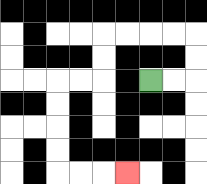{'start': '[6, 3]', 'end': '[5, 7]', 'path_directions': 'R,R,U,U,L,L,L,L,D,D,L,L,D,D,D,D,R,R,R', 'path_coordinates': '[[6, 3], [7, 3], [8, 3], [8, 2], [8, 1], [7, 1], [6, 1], [5, 1], [4, 1], [4, 2], [4, 3], [3, 3], [2, 3], [2, 4], [2, 5], [2, 6], [2, 7], [3, 7], [4, 7], [5, 7]]'}